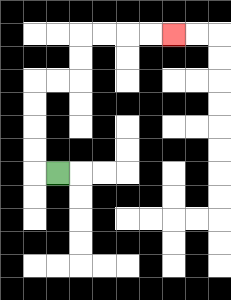{'start': '[2, 7]', 'end': '[7, 1]', 'path_directions': 'L,U,U,U,U,R,R,U,U,R,R,R,R', 'path_coordinates': '[[2, 7], [1, 7], [1, 6], [1, 5], [1, 4], [1, 3], [2, 3], [3, 3], [3, 2], [3, 1], [4, 1], [5, 1], [6, 1], [7, 1]]'}